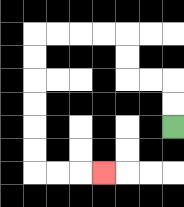{'start': '[7, 5]', 'end': '[4, 7]', 'path_directions': 'U,U,L,L,U,U,L,L,L,L,D,D,D,D,D,D,R,R,R', 'path_coordinates': '[[7, 5], [7, 4], [7, 3], [6, 3], [5, 3], [5, 2], [5, 1], [4, 1], [3, 1], [2, 1], [1, 1], [1, 2], [1, 3], [1, 4], [1, 5], [1, 6], [1, 7], [2, 7], [3, 7], [4, 7]]'}